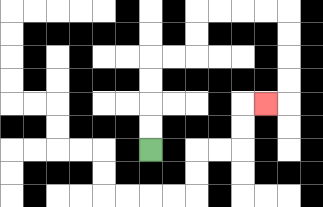{'start': '[6, 6]', 'end': '[11, 4]', 'path_directions': 'U,U,U,U,R,R,U,U,R,R,R,R,D,D,D,D,L', 'path_coordinates': '[[6, 6], [6, 5], [6, 4], [6, 3], [6, 2], [7, 2], [8, 2], [8, 1], [8, 0], [9, 0], [10, 0], [11, 0], [12, 0], [12, 1], [12, 2], [12, 3], [12, 4], [11, 4]]'}